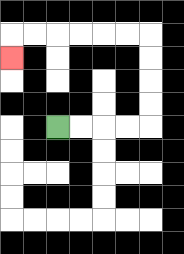{'start': '[2, 5]', 'end': '[0, 2]', 'path_directions': 'R,R,R,R,U,U,U,U,L,L,L,L,L,L,D', 'path_coordinates': '[[2, 5], [3, 5], [4, 5], [5, 5], [6, 5], [6, 4], [6, 3], [6, 2], [6, 1], [5, 1], [4, 1], [3, 1], [2, 1], [1, 1], [0, 1], [0, 2]]'}